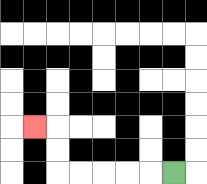{'start': '[7, 7]', 'end': '[1, 5]', 'path_directions': 'L,L,L,L,L,U,U,L', 'path_coordinates': '[[7, 7], [6, 7], [5, 7], [4, 7], [3, 7], [2, 7], [2, 6], [2, 5], [1, 5]]'}